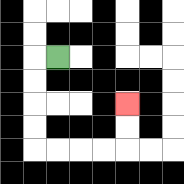{'start': '[2, 2]', 'end': '[5, 4]', 'path_directions': 'L,D,D,D,D,R,R,R,R,U,U', 'path_coordinates': '[[2, 2], [1, 2], [1, 3], [1, 4], [1, 5], [1, 6], [2, 6], [3, 6], [4, 6], [5, 6], [5, 5], [5, 4]]'}